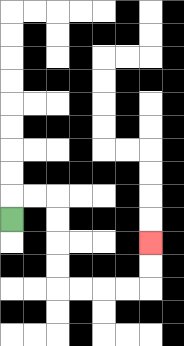{'start': '[0, 9]', 'end': '[6, 10]', 'path_directions': 'U,R,R,D,D,D,D,R,R,R,R,U,U', 'path_coordinates': '[[0, 9], [0, 8], [1, 8], [2, 8], [2, 9], [2, 10], [2, 11], [2, 12], [3, 12], [4, 12], [5, 12], [6, 12], [6, 11], [6, 10]]'}